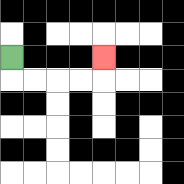{'start': '[0, 2]', 'end': '[4, 2]', 'path_directions': 'D,R,R,R,R,U', 'path_coordinates': '[[0, 2], [0, 3], [1, 3], [2, 3], [3, 3], [4, 3], [4, 2]]'}